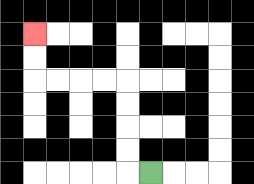{'start': '[6, 7]', 'end': '[1, 1]', 'path_directions': 'L,U,U,U,U,L,L,L,L,U,U', 'path_coordinates': '[[6, 7], [5, 7], [5, 6], [5, 5], [5, 4], [5, 3], [4, 3], [3, 3], [2, 3], [1, 3], [1, 2], [1, 1]]'}